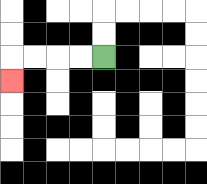{'start': '[4, 2]', 'end': '[0, 3]', 'path_directions': 'L,L,L,L,D', 'path_coordinates': '[[4, 2], [3, 2], [2, 2], [1, 2], [0, 2], [0, 3]]'}